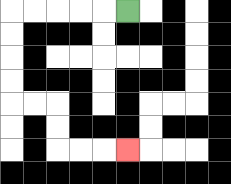{'start': '[5, 0]', 'end': '[5, 6]', 'path_directions': 'L,L,L,L,L,D,D,D,D,R,R,D,D,R,R,R', 'path_coordinates': '[[5, 0], [4, 0], [3, 0], [2, 0], [1, 0], [0, 0], [0, 1], [0, 2], [0, 3], [0, 4], [1, 4], [2, 4], [2, 5], [2, 6], [3, 6], [4, 6], [5, 6]]'}